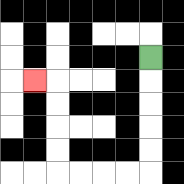{'start': '[6, 2]', 'end': '[1, 3]', 'path_directions': 'D,D,D,D,D,L,L,L,L,U,U,U,U,L', 'path_coordinates': '[[6, 2], [6, 3], [6, 4], [6, 5], [6, 6], [6, 7], [5, 7], [4, 7], [3, 7], [2, 7], [2, 6], [2, 5], [2, 4], [2, 3], [1, 3]]'}